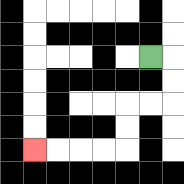{'start': '[6, 2]', 'end': '[1, 6]', 'path_directions': 'R,D,D,L,L,D,D,L,L,L,L', 'path_coordinates': '[[6, 2], [7, 2], [7, 3], [7, 4], [6, 4], [5, 4], [5, 5], [5, 6], [4, 6], [3, 6], [2, 6], [1, 6]]'}